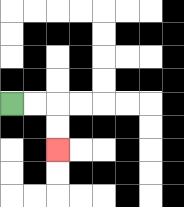{'start': '[0, 4]', 'end': '[2, 6]', 'path_directions': 'R,R,D,D', 'path_coordinates': '[[0, 4], [1, 4], [2, 4], [2, 5], [2, 6]]'}